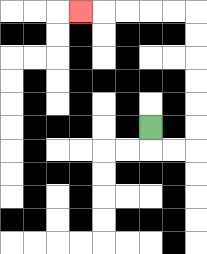{'start': '[6, 5]', 'end': '[3, 0]', 'path_directions': 'D,R,R,U,U,U,U,U,U,L,L,L,L,L', 'path_coordinates': '[[6, 5], [6, 6], [7, 6], [8, 6], [8, 5], [8, 4], [8, 3], [8, 2], [8, 1], [8, 0], [7, 0], [6, 0], [5, 0], [4, 0], [3, 0]]'}